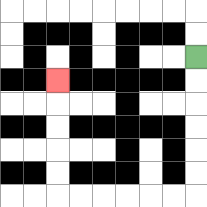{'start': '[8, 2]', 'end': '[2, 3]', 'path_directions': 'D,D,D,D,D,D,L,L,L,L,L,L,U,U,U,U,U', 'path_coordinates': '[[8, 2], [8, 3], [8, 4], [8, 5], [8, 6], [8, 7], [8, 8], [7, 8], [6, 8], [5, 8], [4, 8], [3, 8], [2, 8], [2, 7], [2, 6], [2, 5], [2, 4], [2, 3]]'}